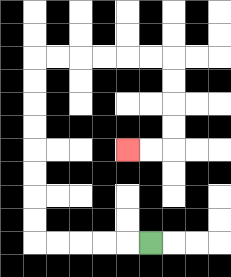{'start': '[6, 10]', 'end': '[5, 6]', 'path_directions': 'L,L,L,L,L,U,U,U,U,U,U,U,U,R,R,R,R,R,R,D,D,D,D,L,L', 'path_coordinates': '[[6, 10], [5, 10], [4, 10], [3, 10], [2, 10], [1, 10], [1, 9], [1, 8], [1, 7], [1, 6], [1, 5], [1, 4], [1, 3], [1, 2], [2, 2], [3, 2], [4, 2], [5, 2], [6, 2], [7, 2], [7, 3], [7, 4], [7, 5], [7, 6], [6, 6], [5, 6]]'}